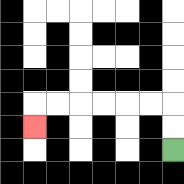{'start': '[7, 6]', 'end': '[1, 5]', 'path_directions': 'U,U,L,L,L,L,L,L,D', 'path_coordinates': '[[7, 6], [7, 5], [7, 4], [6, 4], [5, 4], [4, 4], [3, 4], [2, 4], [1, 4], [1, 5]]'}